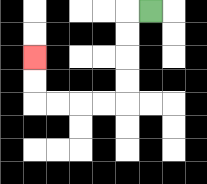{'start': '[6, 0]', 'end': '[1, 2]', 'path_directions': 'L,D,D,D,D,L,L,L,L,U,U', 'path_coordinates': '[[6, 0], [5, 0], [5, 1], [5, 2], [5, 3], [5, 4], [4, 4], [3, 4], [2, 4], [1, 4], [1, 3], [1, 2]]'}